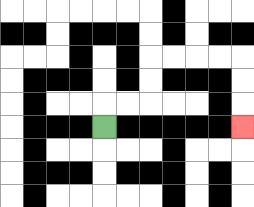{'start': '[4, 5]', 'end': '[10, 5]', 'path_directions': 'U,R,R,U,U,R,R,R,R,D,D,D', 'path_coordinates': '[[4, 5], [4, 4], [5, 4], [6, 4], [6, 3], [6, 2], [7, 2], [8, 2], [9, 2], [10, 2], [10, 3], [10, 4], [10, 5]]'}